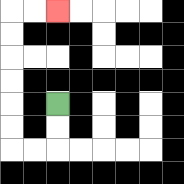{'start': '[2, 4]', 'end': '[2, 0]', 'path_directions': 'D,D,L,L,U,U,U,U,U,U,R,R', 'path_coordinates': '[[2, 4], [2, 5], [2, 6], [1, 6], [0, 6], [0, 5], [0, 4], [0, 3], [0, 2], [0, 1], [0, 0], [1, 0], [2, 0]]'}